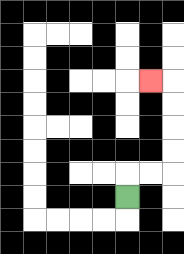{'start': '[5, 8]', 'end': '[6, 3]', 'path_directions': 'U,R,R,U,U,U,U,L', 'path_coordinates': '[[5, 8], [5, 7], [6, 7], [7, 7], [7, 6], [7, 5], [7, 4], [7, 3], [6, 3]]'}